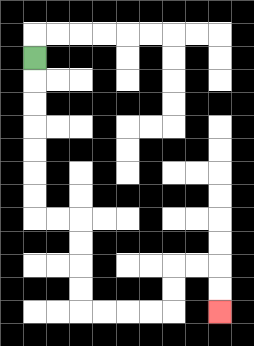{'start': '[1, 2]', 'end': '[9, 13]', 'path_directions': 'D,D,D,D,D,D,D,R,R,D,D,D,D,R,R,R,R,U,U,R,R,D,D', 'path_coordinates': '[[1, 2], [1, 3], [1, 4], [1, 5], [1, 6], [1, 7], [1, 8], [1, 9], [2, 9], [3, 9], [3, 10], [3, 11], [3, 12], [3, 13], [4, 13], [5, 13], [6, 13], [7, 13], [7, 12], [7, 11], [8, 11], [9, 11], [9, 12], [9, 13]]'}